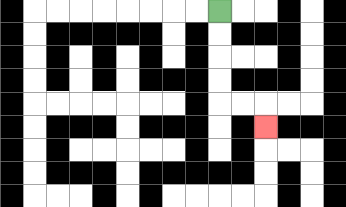{'start': '[9, 0]', 'end': '[11, 5]', 'path_directions': 'D,D,D,D,R,R,D', 'path_coordinates': '[[9, 0], [9, 1], [9, 2], [9, 3], [9, 4], [10, 4], [11, 4], [11, 5]]'}